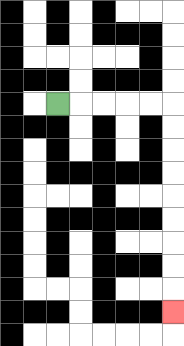{'start': '[2, 4]', 'end': '[7, 13]', 'path_directions': 'R,R,R,R,R,D,D,D,D,D,D,D,D,D', 'path_coordinates': '[[2, 4], [3, 4], [4, 4], [5, 4], [6, 4], [7, 4], [7, 5], [7, 6], [7, 7], [7, 8], [7, 9], [7, 10], [7, 11], [7, 12], [7, 13]]'}